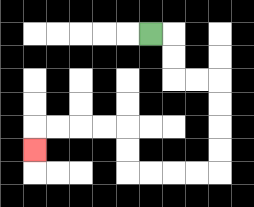{'start': '[6, 1]', 'end': '[1, 6]', 'path_directions': 'R,D,D,R,R,D,D,D,D,L,L,L,L,U,U,L,L,L,L,D', 'path_coordinates': '[[6, 1], [7, 1], [7, 2], [7, 3], [8, 3], [9, 3], [9, 4], [9, 5], [9, 6], [9, 7], [8, 7], [7, 7], [6, 7], [5, 7], [5, 6], [5, 5], [4, 5], [3, 5], [2, 5], [1, 5], [1, 6]]'}